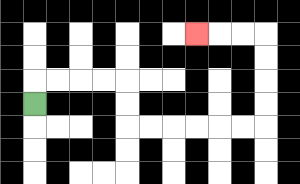{'start': '[1, 4]', 'end': '[8, 1]', 'path_directions': 'U,R,R,R,R,D,D,R,R,R,R,R,R,U,U,U,U,L,L,L', 'path_coordinates': '[[1, 4], [1, 3], [2, 3], [3, 3], [4, 3], [5, 3], [5, 4], [5, 5], [6, 5], [7, 5], [8, 5], [9, 5], [10, 5], [11, 5], [11, 4], [11, 3], [11, 2], [11, 1], [10, 1], [9, 1], [8, 1]]'}